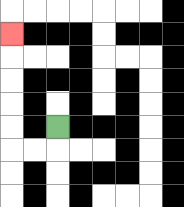{'start': '[2, 5]', 'end': '[0, 1]', 'path_directions': 'D,L,L,U,U,U,U,U', 'path_coordinates': '[[2, 5], [2, 6], [1, 6], [0, 6], [0, 5], [0, 4], [0, 3], [0, 2], [0, 1]]'}